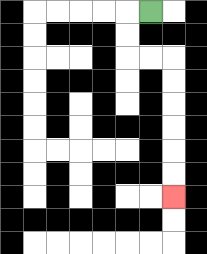{'start': '[6, 0]', 'end': '[7, 8]', 'path_directions': 'L,D,D,R,R,D,D,D,D,D,D', 'path_coordinates': '[[6, 0], [5, 0], [5, 1], [5, 2], [6, 2], [7, 2], [7, 3], [7, 4], [7, 5], [7, 6], [7, 7], [7, 8]]'}